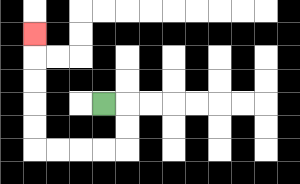{'start': '[4, 4]', 'end': '[1, 1]', 'path_directions': 'R,D,D,L,L,L,L,U,U,U,U,U', 'path_coordinates': '[[4, 4], [5, 4], [5, 5], [5, 6], [4, 6], [3, 6], [2, 6], [1, 6], [1, 5], [1, 4], [1, 3], [1, 2], [1, 1]]'}